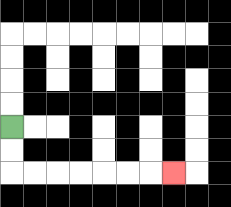{'start': '[0, 5]', 'end': '[7, 7]', 'path_directions': 'D,D,R,R,R,R,R,R,R', 'path_coordinates': '[[0, 5], [0, 6], [0, 7], [1, 7], [2, 7], [3, 7], [4, 7], [5, 7], [6, 7], [7, 7]]'}